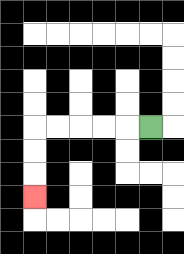{'start': '[6, 5]', 'end': '[1, 8]', 'path_directions': 'L,L,L,L,L,D,D,D', 'path_coordinates': '[[6, 5], [5, 5], [4, 5], [3, 5], [2, 5], [1, 5], [1, 6], [1, 7], [1, 8]]'}